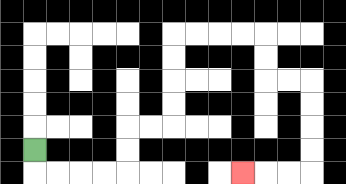{'start': '[1, 6]', 'end': '[10, 7]', 'path_directions': 'D,R,R,R,R,U,U,R,R,U,U,U,U,R,R,R,R,D,D,R,R,D,D,D,D,L,L,L', 'path_coordinates': '[[1, 6], [1, 7], [2, 7], [3, 7], [4, 7], [5, 7], [5, 6], [5, 5], [6, 5], [7, 5], [7, 4], [7, 3], [7, 2], [7, 1], [8, 1], [9, 1], [10, 1], [11, 1], [11, 2], [11, 3], [12, 3], [13, 3], [13, 4], [13, 5], [13, 6], [13, 7], [12, 7], [11, 7], [10, 7]]'}